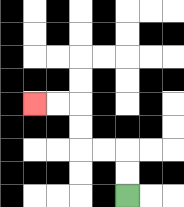{'start': '[5, 8]', 'end': '[1, 4]', 'path_directions': 'U,U,L,L,U,U,L,L', 'path_coordinates': '[[5, 8], [5, 7], [5, 6], [4, 6], [3, 6], [3, 5], [3, 4], [2, 4], [1, 4]]'}